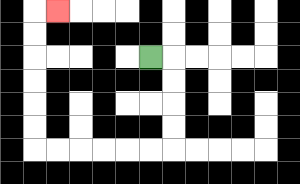{'start': '[6, 2]', 'end': '[2, 0]', 'path_directions': 'R,D,D,D,D,L,L,L,L,L,L,U,U,U,U,U,U,R', 'path_coordinates': '[[6, 2], [7, 2], [7, 3], [7, 4], [7, 5], [7, 6], [6, 6], [5, 6], [4, 6], [3, 6], [2, 6], [1, 6], [1, 5], [1, 4], [1, 3], [1, 2], [1, 1], [1, 0], [2, 0]]'}